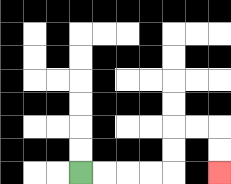{'start': '[3, 7]', 'end': '[9, 7]', 'path_directions': 'R,R,R,R,U,U,R,R,D,D', 'path_coordinates': '[[3, 7], [4, 7], [5, 7], [6, 7], [7, 7], [7, 6], [7, 5], [8, 5], [9, 5], [9, 6], [9, 7]]'}